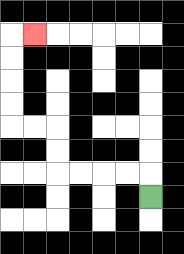{'start': '[6, 8]', 'end': '[1, 1]', 'path_directions': 'U,L,L,L,L,U,U,L,L,U,U,U,U,R', 'path_coordinates': '[[6, 8], [6, 7], [5, 7], [4, 7], [3, 7], [2, 7], [2, 6], [2, 5], [1, 5], [0, 5], [0, 4], [0, 3], [0, 2], [0, 1], [1, 1]]'}